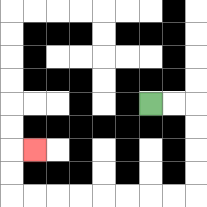{'start': '[6, 4]', 'end': '[1, 6]', 'path_directions': 'R,R,D,D,D,D,L,L,L,L,L,L,L,L,U,U,R', 'path_coordinates': '[[6, 4], [7, 4], [8, 4], [8, 5], [8, 6], [8, 7], [8, 8], [7, 8], [6, 8], [5, 8], [4, 8], [3, 8], [2, 8], [1, 8], [0, 8], [0, 7], [0, 6], [1, 6]]'}